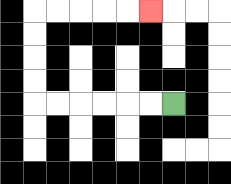{'start': '[7, 4]', 'end': '[6, 0]', 'path_directions': 'L,L,L,L,L,L,U,U,U,U,R,R,R,R,R', 'path_coordinates': '[[7, 4], [6, 4], [5, 4], [4, 4], [3, 4], [2, 4], [1, 4], [1, 3], [1, 2], [1, 1], [1, 0], [2, 0], [3, 0], [4, 0], [5, 0], [6, 0]]'}